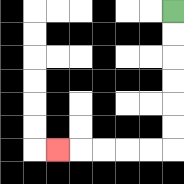{'start': '[7, 0]', 'end': '[2, 6]', 'path_directions': 'D,D,D,D,D,D,L,L,L,L,L', 'path_coordinates': '[[7, 0], [7, 1], [7, 2], [7, 3], [7, 4], [7, 5], [7, 6], [6, 6], [5, 6], [4, 6], [3, 6], [2, 6]]'}